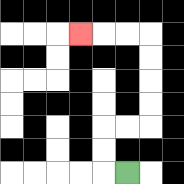{'start': '[5, 7]', 'end': '[3, 1]', 'path_directions': 'L,U,U,R,R,U,U,U,U,L,L,L', 'path_coordinates': '[[5, 7], [4, 7], [4, 6], [4, 5], [5, 5], [6, 5], [6, 4], [6, 3], [6, 2], [6, 1], [5, 1], [4, 1], [3, 1]]'}